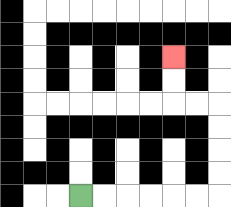{'start': '[3, 8]', 'end': '[7, 2]', 'path_directions': 'R,R,R,R,R,R,U,U,U,U,L,L,U,U', 'path_coordinates': '[[3, 8], [4, 8], [5, 8], [6, 8], [7, 8], [8, 8], [9, 8], [9, 7], [9, 6], [9, 5], [9, 4], [8, 4], [7, 4], [7, 3], [7, 2]]'}